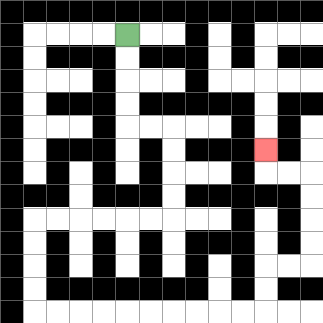{'start': '[5, 1]', 'end': '[11, 6]', 'path_directions': 'D,D,D,D,R,R,D,D,D,D,L,L,L,L,L,L,D,D,D,D,R,R,R,R,R,R,R,R,R,R,U,U,R,R,U,U,U,U,L,L,U', 'path_coordinates': '[[5, 1], [5, 2], [5, 3], [5, 4], [5, 5], [6, 5], [7, 5], [7, 6], [7, 7], [7, 8], [7, 9], [6, 9], [5, 9], [4, 9], [3, 9], [2, 9], [1, 9], [1, 10], [1, 11], [1, 12], [1, 13], [2, 13], [3, 13], [4, 13], [5, 13], [6, 13], [7, 13], [8, 13], [9, 13], [10, 13], [11, 13], [11, 12], [11, 11], [12, 11], [13, 11], [13, 10], [13, 9], [13, 8], [13, 7], [12, 7], [11, 7], [11, 6]]'}